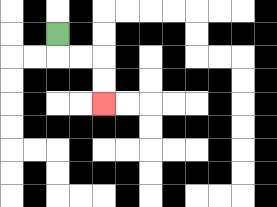{'start': '[2, 1]', 'end': '[4, 4]', 'path_directions': 'D,R,R,D,D', 'path_coordinates': '[[2, 1], [2, 2], [3, 2], [4, 2], [4, 3], [4, 4]]'}